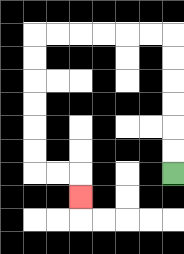{'start': '[7, 7]', 'end': '[3, 8]', 'path_directions': 'U,U,U,U,U,U,L,L,L,L,L,L,D,D,D,D,D,D,R,R,D', 'path_coordinates': '[[7, 7], [7, 6], [7, 5], [7, 4], [7, 3], [7, 2], [7, 1], [6, 1], [5, 1], [4, 1], [3, 1], [2, 1], [1, 1], [1, 2], [1, 3], [1, 4], [1, 5], [1, 6], [1, 7], [2, 7], [3, 7], [3, 8]]'}